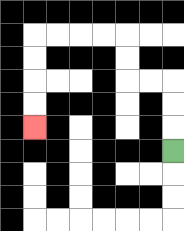{'start': '[7, 6]', 'end': '[1, 5]', 'path_directions': 'U,U,U,L,L,U,U,L,L,L,L,D,D,D,D', 'path_coordinates': '[[7, 6], [7, 5], [7, 4], [7, 3], [6, 3], [5, 3], [5, 2], [5, 1], [4, 1], [3, 1], [2, 1], [1, 1], [1, 2], [1, 3], [1, 4], [1, 5]]'}